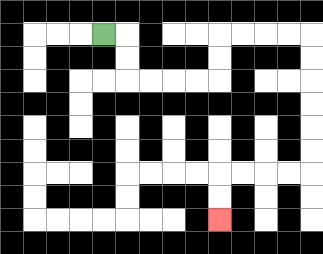{'start': '[4, 1]', 'end': '[9, 9]', 'path_directions': 'R,D,D,R,R,R,R,U,U,R,R,R,R,D,D,D,D,D,D,L,L,L,L,D,D', 'path_coordinates': '[[4, 1], [5, 1], [5, 2], [5, 3], [6, 3], [7, 3], [8, 3], [9, 3], [9, 2], [9, 1], [10, 1], [11, 1], [12, 1], [13, 1], [13, 2], [13, 3], [13, 4], [13, 5], [13, 6], [13, 7], [12, 7], [11, 7], [10, 7], [9, 7], [9, 8], [9, 9]]'}